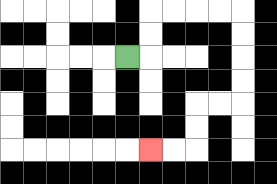{'start': '[5, 2]', 'end': '[6, 6]', 'path_directions': 'R,U,U,R,R,R,R,D,D,D,D,L,L,D,D,L,L', 'path_coordinates': '[[5, 2], [6, 2], [6, 1], [6, 0], [7, 0], [8, 0], [9, 0], [10, 0], [10, 1], [10, 2], [10, 3], [10, 4], [9, 4], [8, 4], [8, 5], [8, 6], [7, 6], [6, 6]]'}